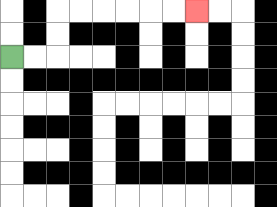{'start': '[0, 2]', 'end': '[8, 0]', 'path_directions': 'R,R,U,U,R,R,R,R,R,R', 'path_coordinates': '[[0, 2], [1, 2], [2, 2], [2, 1], [2, 0], [3, 0], [4, 0], [5, 0], [6, 0], [7, 0], [8, 0]]'}